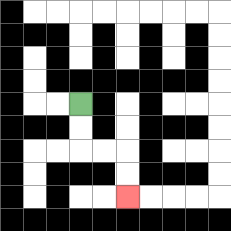{'start': '[3, 4]', 'end': '[5, 8]', 'path_directions': 'D,D,R,R,D,D', 'path_coordinates': '[[3, 4], [3, 5], [3, 6], [4, 6], [5, 6], [5, 7], [5, 8]]'}